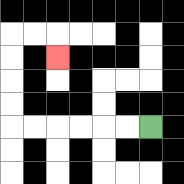{'start': '[6, 5]', 'end': '[2, 2]', 'path_directions': 'L,L,L,L,L,L,U,U,U,U,R,R,D', 'path_coordinates': '[[6, 5], [5, 5], [4, 5], [3, 5], [2, 5], [1, 5], [0, 5], [0, 4], [0, 3], [0, 2], [0, 1], [1, 1], [2, 1], [2, 2]]'}